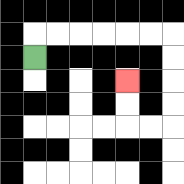{'start': '[1, 2]', 'end': '[5, 3]', 'path_directions': 'U,R,R,R,R,R,R,D,D,D,D,L,L,U,U', 'path_coordinates': '[[1, 2], [1, 1], [2, 1], [3, 1], [4, 1], [5, 1], [6, 1], [7, 1], [7, 2], [7, 3], [7, 4], [7, 5], [6, 5], [5, 5], [5, 4], [5, 3]]'}